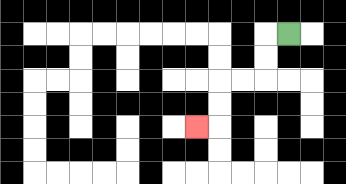{'start': '[12, 1]', 'end': '[8, 5]', 'path_directions': 'L,D,D,L,L,D,D,L', 'path_coordinates': '[[12, 1], [11, 1], [11, 2], [11, 3], [10, 3], [9, 3], [9, 4], [9, 5], [8, 5]]'}